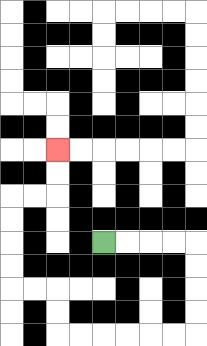{'start': '[4, 10]', 'end': '[2, 6]', 'path_directions': 'R,R,R,R,D,D,D,D,L,L,L,L,L,L,U,U,L,L,U,U,U,U,R,R,U,U', 'path_coordinates': '[[4, 10], [5, 10], [6, 10], [7, 10], [8, 10], [8, 11], [8, 12], [8, 13], [8, 14], [7, 14], [6, 14], [5, 14], [4, 14], [3, 14], [2, 14], [2, 13], [2, 12], [1, 12], [0, 12], [0, 11], [0, 10], [0, 9], [0, 8], [1, 8], [2, 8], [2, 7], [2, 6]]'}